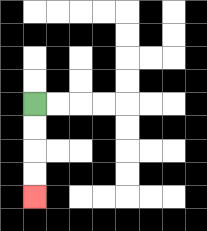{'start': '[1, 4]', 'end': '[1, 8]', 'path_directions': 'D,D,D,D', 'path_coordinates': '[[1, 4], [1, 5], [1, 6], [1, 7], [1, 8]]'}